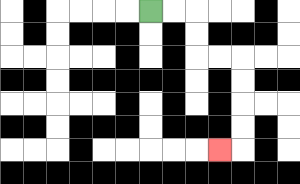{'start': '[6, 0]', 'end': '[9, 6]', 'path_directions': 'R,R,D,D,R,R,D,D,D,D,L', 'path_coordinates': '[[6, 0], [7, 0], [8, 0], [8, 1], [8, 2], [9, 2], [10, 2], [10, 3], [10, 4], [10, 5], [10, 6], [9, 6]]'}